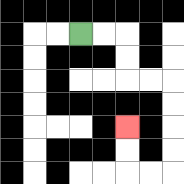{'start': '[3, 1]', 'end': '[5, 5]', 'path_directions': 'R,R,D,D,R,R,D,D,D,D,L,L,U,U', 'path_coordinates': '[[3, 1], [4, 1], [5, 1], [5, 2], [5, 3], [6, 3], [7, 3], [7, 4], [7, 5], [7, 6], [7, 7], [6, 7], [5, 7], [5, 6], [5, 5]]'}